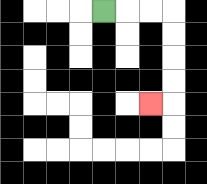{'start': '[4, 0]', 'end': '[6, 4]', 'path_directions': 'R,R,R,D,D,D,D,L', 'path_coordinates': '[[4, 0], [5, 0], [6, 0], [7, 0], [7, 1], [7, 2], [7, 3], [7, 4], [6, 4]]'}